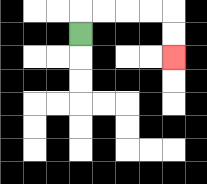{'start': '[3, 1]', 'end': '[7, 2]', 'path_directions': 'U,R,R,R,R,D,D', 'path_coordinates': '[[3, 1], [3, 0], [4, 0], [5, 0], [6, 0], [7, 0], [7, 1], [7, 2]]'}